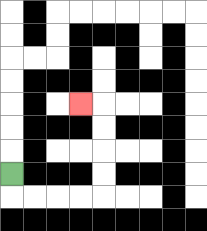{'start': '[0, 7]', 'end': '[3, 4]', 'path_directions': 'D,R,R,R,R,U,U,U,U,L', 'path_coordinates': '[[0, 7], [0, 8], [1, 8], [2, 8], [3, 8], [4, 8], [4, 7], [4, 6], [4, 5], [4, 4], [3, 4]]'}